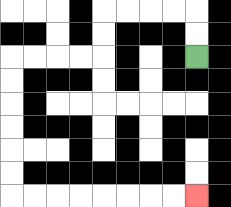{'start': '[8, 2]', 'end': '[8, 8]', 'path_directions': 'U,U,L,L,L,L,D,D,L,L,L,L,D,D,D,D,D,D,R,R,R,R,R,R,R,R', 'path_coordinates': '[[8, 2], [8, 1], [8, 0], [7, 0], [6, 0], [5, 0], [4, 0], [4, 1], [4, 2], [3, 2], [2, 2], [1, 2], [0, 2], [0, 3], [0, 4], [0, 5], [0, 6], [0, 7], [0, 8], [1, 8], [2, 8], [3, 8], [4, 8], [5, 8], [6, 8], [7, 8], [8, 8]]'}